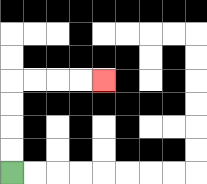{'start': '[0, 7]', 'end': '[4, 3]', 'path_directions': 'U,U,U,U,R,R,R,R', 'path_coordinates': '[[0, 7], [0, 6], [0, 5], [0, 4], [0, 3], [1, 3], [2, 3], [3, 3], [4, 3]]'}